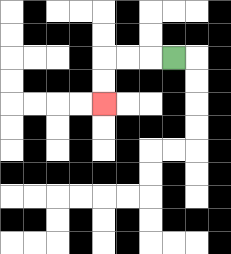{'start': '[7, 2]', 'end': '[4, 4]', 'path_directions': 'L,L,L,D,D', 'path_coordinates': '[[7, 2], [6, 2], [5, 2], [4, 2], [4, 3], [4, 4]]'}